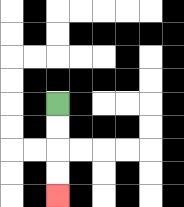{'start': '[2, 4]', 'end': '[2, 8]', 'path_directions': 'D,D,D,D', 'path_coordinates': '[[2, 4], [2, 5], [2, 6], [2, 7], [2, 8]]'}